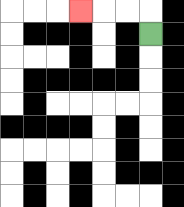{'start': '[6, 1]', 'end': '[3, 0]', 'path_directions': 'U,L,L,L', 'path_coordinates': '[[6, 1], [6, 0], [5, 0], [4, 0], [3, 0]]'}